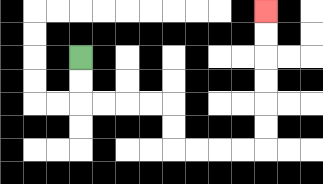{'start': '[3, 2]', 'end': '[11, 0]', 'path_directions': 'D,D,R,R,R,R,D,D,R,R,R,R,U,U,U,U,U,U', 'path_coordinates': '[[3, 2], [3, 3], [3, 4], [4, 4], [5, 4], [6, 4], [7, 4], [7, 5], [7, 6], [8, 6], [9, 6], [10, 6], [11, 6], [11, 5], [11, 4], [11, 3], [11, 2], [11, 1], [11, 0]]'}